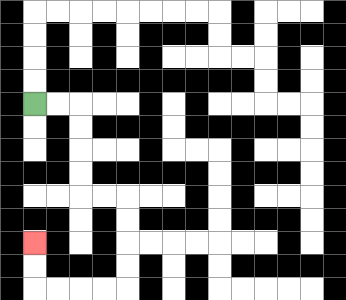{'start': '[1, 4]', 'end': '[1, 10]', 'path_directions': 'R,R,D,D,D,D,R,R,D,D,D,D,L,L,L,L,U,U', 'path_coordinates': '[[1, 4], [2, 4], [3, 4], [3, 5], [3, 6], [3, 7], [3, 8], [4, 8], [5, 8], [5, 9], [5, 10], [5, 11], [5, 12], [4, 12], [3, 12], [2, 12], [1, 12], [1, 11], [1, 10]]'}